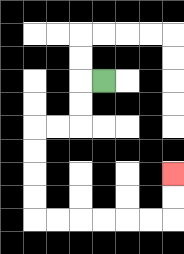{'start': '[4, 3]', 'end': '[7, 7]', 'path_directions': 'L,D,D,L,L,D,D,D,D,R,R,R,R,R,R,U,U', 'path_coordinates': '[[4, 3], [3, 3], [3, 4], [3, 5], [2, 5], [1, 5], [1, 6], [1, 7], [1, 8], [1, 9], [2, 9], [3, 9], [4, 9], [5, 9], [6, 9], [7, 9], [7, 8], [7, 7]]'}